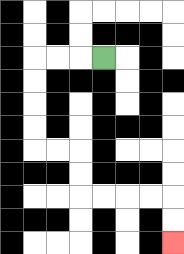{'start': '[4, 2]', 'end': '[7, 10]', 'path_directions': 'L,L,L,D,D,D,D,R,R,D,D,R,R,R,R,D,D', 'path_coordinates': '[[4, 2], [3, 2], [2, 2], [1, 2], [1, 3], [1, 4], [1, 5], [1, 6], [2, 6], [3, 6], [3, 7], [3, 8], [4, 8], [5, 8], [6, 8], [7, 8], [7, 9], [7, 10]]'}